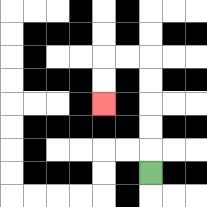{'start': '[6, 7]', 'end': '[4, 4]', 'path_directions': 'U,U,U,U,U,L,L,D,D', 'path_coordinates': '[[6, 7], [6, 6], [6, 5], [6, 4], [6, 3], [6, 2], [5, 2], [4, 2], [4, 3], [4, 4]]'}